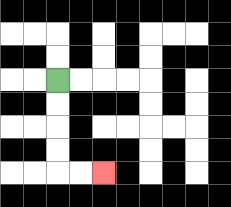{'start': '[2, 3]', 'end': '[4, 7]', 'path_directions': 'D,D,D,D,R,R', 'path_coordinates': '[[2, 3], [2, 4], [2, 5], [2, 6], [2, 7], [3, 7], [4, 7]]'}